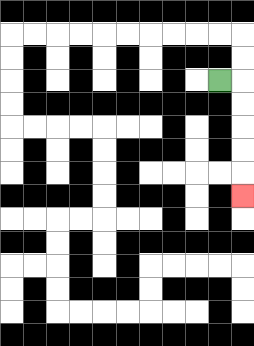{'start': '[9, 3]', 'end': '[10, 8]', 'path_directions': 'R,D,D,D,D,D', 'path_coordinates': '[[9, 3], [10, 3], [10, 4], [10, 5], [10, 6], [10, 7], [10, 8]]'}